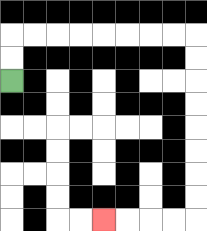{'start': '[0, 3]', 'end': '[4, 9]', 'path_directions': 'U,U,R,R,R,R,R,R,R,R,D,D,D,D,D,D,D,D,L,L,L,L', 'path_coordinates': '[[0, 3], [0, 2], [0, 1], [1, 1], [2, 1], [3, 1], [4, 1], [5, 1], [6, 1], [7, 1], [8, 1], [8, 2], [8, 3], [8, 4], [8, 5], [8, 6], [8, 7], [8, 8], [8, 9], [7, 9], [6, 9], [5, 9], [4, 9]]'}